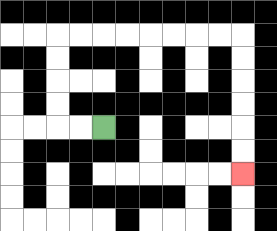{'start': '[4, 5]', 'end': '[10, 7]', 'path_directions': 'L,L,U,U,U,U,R,R,R,R,R,R,R,R,D,D,D,D,D,D', 'path_coordinates': '[[4, 5], [3, 5], [2, 5], [2, 4], [2, 3], [2, 2], [2, 1], [3, 1], [4, 1], [5, 1], [6, 1], [7, 1], [8, 1], [9, 1], [10, 1], [10, 2], [10, 3], [10, 4], [10, 5], [10, 6], [10, 7]]'}